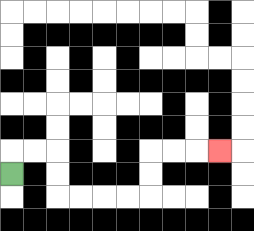{'start': '[0, 7]', 'end': '[9, 6]', 'path_directions': 'U,R,R,D,D,R,R,R,R,U,U,R,R,R', 'path_coordinates': '[[0, 7], [0, 6], [1, 6], [2, 6], [2, 7], [2, 8], [3, 8], [4, 8], [5, 8], [6, 8], [6, 7], [6, 6], [7, 6], [8, 6], [9, 6]]'}